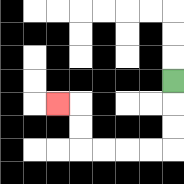{'start': '[7, 3]', 'end': '[2, 4]', 'path_directions': 'D,D,D,L,L,L,L,U,U,L', 'path_coordinates': '[[7, 3], [7, 4], [7, 5], [7, 6], [6, 6], [5, 6], [4, 6], [3, 6], [3, 5], [3, 4], [2, 4]]'}